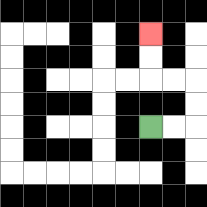{'start': '[6, 5]', 'end': '[6, 1]', 'path_directions': 'R,R,U,U,L,L,U,U', 'path_coordinates': '[[6, 5], [7, 5], [8, 5], [8, 4], [8, 3], [7, 3], [6, 3], [6, 2], [6, 1]]'}